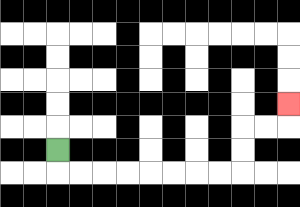{'start': '[2, 6]', 'end': '[12, 4]', 'path_directions': 'D,R,R,R,R,R,R,R,R,U,U,R,R,U', 'path_coordinates': '[[2, 6], [2, 7], [3, 7], [4, 7], [5, 7], [6, 7], [7, 7], [8, 7], [9, 7], [10, 7], [10, 6], [10, 5], [11, 5], [12, 5], [12, 4]]'}